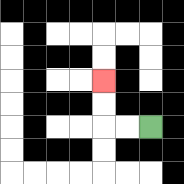{'start': '[6, 5]', 'end': '[4, 3]', 'path_directions': 'L,L,U,U', 'path_coordinates': '[[6, 5], [5, 5], [4, 5], [4, 4], [4, 3]]'}